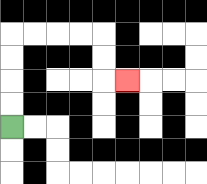{'start': '[0, 5]', 'end': '[5, 3]', 'path_directions': 'U,U,U,U,R,R,R,R,D,D,R', 'path_coordinates': '[[0, 5], [0, 4], [0, 3], [0, 2], [0, 1], [1, 1], [2, 1], [3, 1], [4, 1], [4, 2], [4, 3], [5, 3]]'}